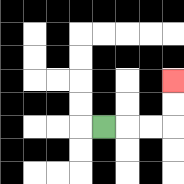{'start': '[4, 5]', 'end': '[7, 3]', 'path_directions': 'R,R,R,U,U', 'path_coordinates': '[[4, 5], [5, 5], [6, 5], [7, 5], [7, 4], [7, 3]]'}